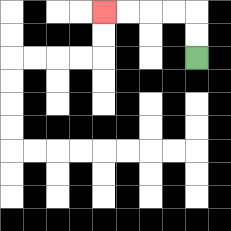{'start': '[8, 2]', 'end': '[4, 0]', 'path_directions': 'U,U,L,L,L,L', 'path_coordinates': '[[8, 2], [8, 1], [8, 0], [7, 0], [6, 0], [5, 0], [4, 0]]'}